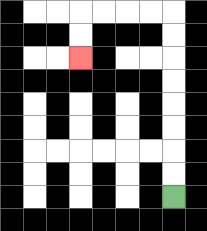{'start': '[7, 8]', 'end': '[3, 2]', 'path_directions': 'U,U,U,U,U,U,U,U,L,L,L,L,D,D', 'path_coordinates': '[[7, 8], [7, 7], [7, 6], [7, 5], [7, 4], [7, 3], [7, 2], [7, 1], [7, 0], [6, 0], [5, 0], [4, 0], [3, 0], [3, 1], [3, 2]]'}